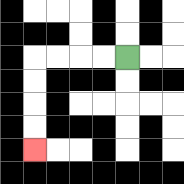{'start': '[5, 2]', 'end': '[1, 6]', 'path_directions': 'L,L,L,L,D,D,D,D', 'path_coordinates': '[[5, 2], [4, 2], [3, 2], [2, 2], [1, 2], [1, 3], [1, 4], [1, 5], [1, 6]]'}